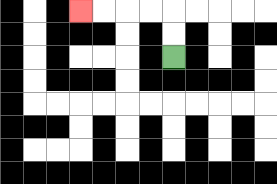{'start': '[7, 2]', 'end': '[3, 0]', 'path_directions': 'U,U,L,L,L,L', 'path_coordinates': '[[7, 2], [7, 1], [7, 0], [6, 0], [5, 0], [4, 0], [3, 0]]'}